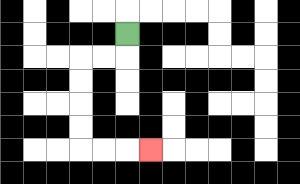{'start': '[5, 1]', 'end': '[6, 6]', 'path_directions': 'D,L,L,D,D,D,D,R,R,R', 'path_coordinates': '[[5, 1], [5, 2], [4, 2], [3, 2], [3, 3], [3, 4], [3, 5], [3, 6], [4, 6], [5, 6], [6, 6]]'}